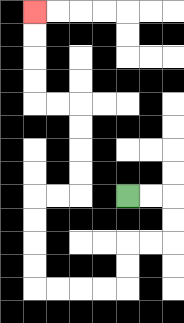{'start': '[5, 8]', 'end': '[1, 0]', 'path_directions': 'R,R,D,D,L,L,D,D,L,L,L,L,U,U,U,U,R,R,U,U,U,U,L,L,U,U,U,U', 'path_coordinates': '[[5, 8], [6, 8], [7, 8], [7, 9], [7, 10], [6, 10], [5, 10], [5, 11], [5, 12], [4, 12], [3, 12], [2, 12], [1, 12], [1, 11], [1, 10], [1, 9], [1, 8], [2, 8], [3, 8], [3, 7], [3, 6], [3, 5], [3, 4], [2, 4], [1, 4], [1, 3], [1, 2], [1, 1], [1, 0]]'}